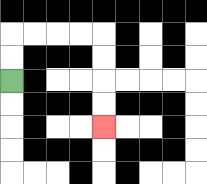{'start': '[0, 3]', 'end': '[4, 5]', 'path_directions': 'U,U,R,R,R,R,D,D,D,D', 'path_coordinates': '[[0, 3], [0, 2], [0, 1], [1, 1], [2, 1], [3, 1], [4, 1], [4, 2], [4, 3], [4, 4], [4, 5]]'}